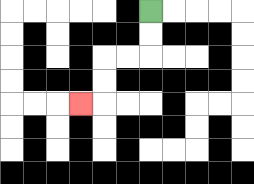{'start': '[6, 0]', 'end': '[3, 4]', 'path_directions': 'D,D,L,L,D,D,L', 'path_coordinates': '[[6, 0], [6, 1], [6, 2], [5, 2], [4, 2], [4, 3], [4, 4], [3, 4]]'}